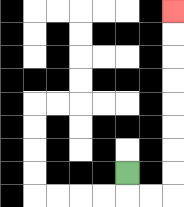{'start': '[5, 7]', 'end': '[7, 0]', 'path_directions': 'D,R,R,U,U,U,U,U,U,U,U', 'path_coordinates': '[[5, 7], [5, 8], [6, 8], [7, 8], [7, 7], [7, 6], [7, 5], [7, 4], [7, 3], [7, 2], [7, 1], [7, 0]]'}